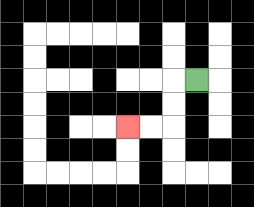{'start': '[8, 3]', 'end': '[5, 5]', 'path_directions': 'L,D,D,L,L', 'path_coordinates': '[[8, 3], [7, 3], [7, 4], [7, 5], [6, 5], [5, 5]]'}